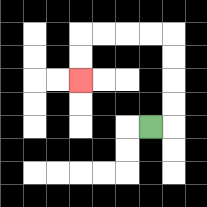{'start': '[6, 5]', 'end': '[3, 3]', 'path_directions': 'R,U,U,U,U,L,L,L,L,D,D', 'path_coordinates': '[[6, 5], [7, 5], [7, 4], [7, 3], [7, 2], [7, 1], [6, 1], [5, 1], [4, 1], [3, 1], [3, 2], [3, 3]]'}